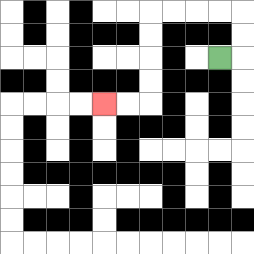{'start': '[9, 2]', 'end': '[4, 4]', 'path_directions': 'R,U,U,L,L,L,L,D,D,D,D,L,L', 'path_coordinates': '[[9, 2], [10, 2], [10, 1], [10, 0], [9, 0], [8, 0], [7, 0], [6, 0], [6, 1], [6, 2], [6, 3], [6, 4], [5, 4], [4, 4]]'}